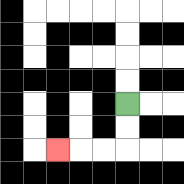{'start': '[5, 4]', 'end': '[2, 6]', 'path_directions': 'D,D,L,L,L', 'path_coordinates': '[[5, 4], [5, 5], [5, 6], [4, 6], [3, 6], [2, 6]]'}